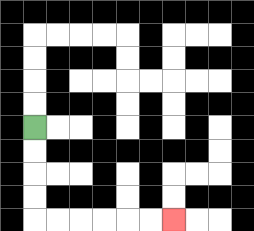{'start': '[1, 5]', 'end': '[7, 9]', 'path_directions': 'D,D,D,D,R,R,R,R,R,R', 'path_coordinates': '[[1, 5], [1, 6], [1, 7], [1, 8], [1, 9], [2, 9], [3, 9], [4, 9], [5, 9], [6, 9], [7, 9]]'}